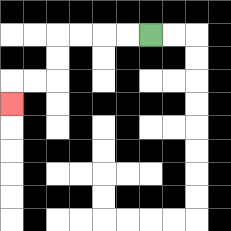{'start': '[6, 1]', 'end': '[0, 4]', 'path_directions': 'L,L,L,L,D,D,L,L,D', 'path_coordinates': '[[6, 1], [5, 1], [4, 1], [3, 1], [2, 1], [2, 2], [2, 3], [1, 3], [0, 3], [0, 4]]'}